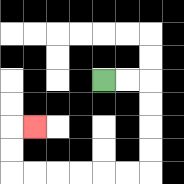{'start': '[4, 3]', 'end': '[1, 5]', 'path_directions': 'R,R,D,D,D,D,L,L,L,L,L,L,U,U,R', 'path_coordinates': '[[4, 3], [5, 3], [6, 3], [6, 4], [6, 5], [6, 6], [6, 7], [5, 7], [4, 7], [3, 7], [2, 7], [1, 7], [0, 7], [0, 6], [0, 5], [1, 5]]'}